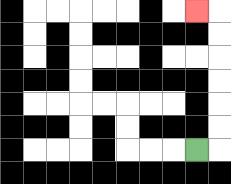{'start': '[8, 6]', 'end': '[8, 0]', 'path_directions': 'R,U,U,U,U,U,U,L', 'path_coordinates': '[[8, 6], [9, 6], [9, 5], [9, 4], [9, 3], [9, 2], [9, 1], [9, 0], [8, 0]]'}